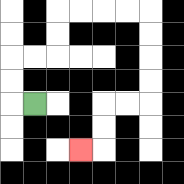{'start': '[1, 4]', 'end': '[3, 6]', 'path_directions': 'L,U,U,R,R,U,U,R,R,R,R,D,D,D,D,L,L,D,D,L', 'path_coordinates': '[[1, 4], [0, 4], [0, 3], [0, 2], [1, 2], [2, 2], [2, 1], [2, 0], [3, 0], [4, 0], [5, 0], [6, 0], [6, 1], [6, 2], [6, 3], [6, 4], [5, 4], [4, 4], [4, 5], [4, 6], [3, 6]]'}